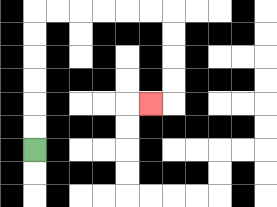{'start': '[1, 6]', 'end': '[6, 4]', 'path_directions': 'U,U,U,U,U,U,R,R,R,R,R,R,D,D,D,D,L', 'path_coordinates': '[[1, 6], [1, 5], [1, 4], [1, 3], [1, 2], [1, 1], [1, 0], [2, 0], [3, 0], [4, 0], [5, 0], [6, 0], [7, 0], [7, 1], [7, 2], [7, 3], [7, 4], [6, 4]]'}